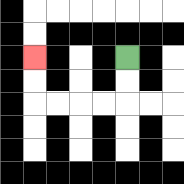{'start': '[5, 2]', 'end': '[1, 2]', 'path_directions': 'D,D,L,L,L,L,U,U', 'path_coordinates': '[[5, 2], [5, 3], [5, 4], [4, 4], [3, 4], [2, 4], [1, 4], [1, 3], [1, 2]]'}